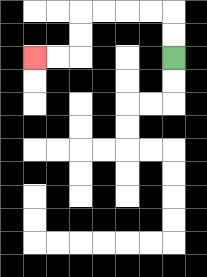{'start': '[7, 2]', 'end': '[1, 2]', 'path_directions': 'U,U,L,L,L,L,D,D,L,L', 'path_coordinates': '[[7, 2], [7, 1], [7, 0], [6, 0], [5, 0], [4, 0], [3, 0], [3, 1], [3, 2], [2, 2], [1, 2]]'}